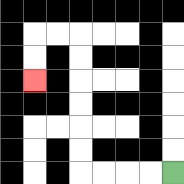{'start': '[7, 7]', 'end': '[1, 3]', 'path_directions': 'L,L,L,L,U,U,U,U,U,U,L,L,D,D', 'path_coordinates': '[[7, 7], [6, 7], [5, 7], [4, 7], [3, 7], [3, 6], [3, 5], [3, 4], [3, 3], [3, 2], [3, 1], [2, 1], [1, 1], [1, 2], [1, 3]]'}